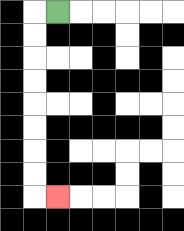{'start': '[2, 0]', 'end': '[2, 8]', 'path_directions': 'L,D,D,D,D,D,D,D,D,R', 'path_coordinates': '[[2, 0], [1, 0], [1, 1], [1, 2], [1, 3], [1, 4], [1, 5], [1, 6], [1, 7], [1, 8], [2, 8]]'}